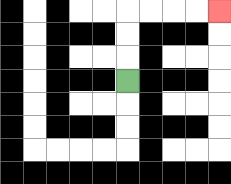{'start': '[5, 3]', 'end': '[9, 0]', 'path_directions': 'U,U,U,R,R,R,R', 'path_coordinates': '[[5, 3], [5, 2], [5, 1], [5, 0], [6, 0], [7, 0], [8, 0], [9, 0]]'}